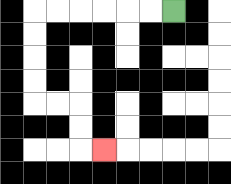{'start': '[7, 0]', 'end': '[4, 6]', 'path_directions': 'L,L,L,L,L,L,D,D,D,D,R,R,D,D,R', 'path_coordinates': '[[7, 0], [6, 0], [5, 0], [4, 0], [3, 0], [2, 0], [1, 0], [1, 1], [1, 2], [1, 3], [1, 4], [2, 4], [3, 4], [3, 5], [3, 6], [4, 6]]'}